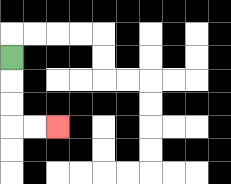{'start': '[0, 2]', 'end': '[2, 5]', 'path_directions': 'D,D,D,R,R', 'path_coordinates': '[[0, 2], [0, 3], [0, 4], [0, 5], [1, 5], [2, 5]]'}